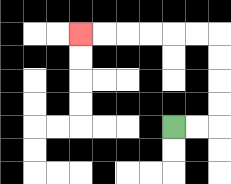{'start': '[7, 5]', 'end': '[3, 1]', 'path_directions': 'R,R,U,U,U,U,L,L,L,L,L,L', 'path_coordinates': '[[7, 5], [8, 5], [9, 5], [9, 4], [9, 3], [9, 2], [9, 1], [8, 1], [7, 1], [6, 1], [5, 1], [4, 1], [3, 1]]'}